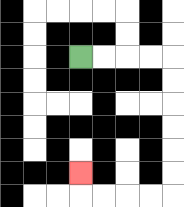{'start': '[3, 2]', 'end': '[3, 7]', 'path_directions': 'R,R,R,R,D,D,D,D,D,D,L,L,L,L,U', 'path_coordinates': '[[3, 2], [4, 2], [5, 2], [6, 2], [7, 2], [7, 3], [7, 4], [7, 5], [7, 6], [7, 7], [7, 8], [6, 8], [5, 8], [4, 8], [3, 8], [3, 7]]'}